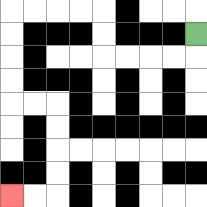{'start': '[8, 1]', 'end': '[0, 8]', 'path_directions': 'D,L,L,L,L,U,U,L,L,L,L,D,D,D,D,R,R,D,D,D,D,L,L', 'path_coordinates': '[[8, 1], [8, 2], [7, 2], [6, 2], [5, 2], [4, 2], [4, 1], [4, 0], [3, 0], [2, 0], [1, 0], [0, 0], [0, 1], [0, 2], [0, 3], [0, 4], [1, 4], [2, 4], [2, 5], [2, 6], [2, 7], [2, 8], [1, 8], [0, 8]]'}